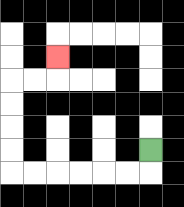{'start': '[6, 6]', 'end': '[2, 2]', 'path_directions': 'D,L,L,L,L,L,L,U,U,U,U,R,R,U', 'path_coordinates': '[[6, 6], [6, 7], [5, 7], [4, 7], [3, 7], [2, 7], [1, 7], [0, 7], [0, 6], [0, 5], [0, 4], [0, 3], [1, 3], [2, 3], [2, 2]]'}